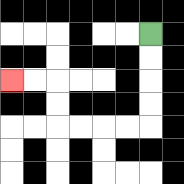{'start': '[6, 1]', 'end': '[0, 3]', 'path_directions': 'D,D,D,D,L,L,L,L,U,U,L,L', 'path_coordinates': '[[6, 1], [6, 2], [6, 3], [6, 4], [6, 5], [5, 5], [4, 5], [3, 5], [2, 5], [2, 4], [2, 3], [1, 3], [0, 3]]'}